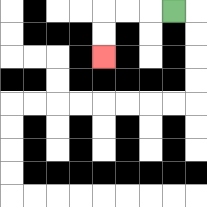{'start': '[7, 0]', 'end': '[4, 2]', 'path_directions': 'L,L,L,D,D', 'path_coordinates': '[[7, 0], [6, 0], [5, 0], [4, 0], [4, 1], [4, 2]]'}